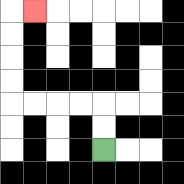{'start': '[4, 6]', 'end': '[1, 0]', 'path_directions': 'U,U,L,L,L,L,U,U,U,U,R', 'path_coordinates': '[[4, 6], [4, 5], [4, 4], [3, 4], [2, 4], [1, 4], [0, 4], [0, 3], [0, 2], [0, 1], [0, 0], [1, 0]]'}